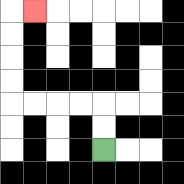{'start': '[4, 6]', 'end': '[1, 0]', 'path_directions': 'U,U,L,L,L,L,U,U,U,U,R', 'path_coordinates': '[[4, 6], [4, 5], [4, 4], [3, 4], [2, 4], [1, 4], [0, 4], [0, 3], [0, 2], [0, 1], [0, 0], [1, 0]]'}